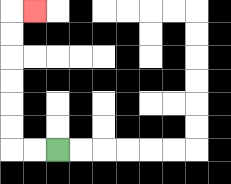{'start': '[2, 6]', 'end': '[1, 0]', 'path_directions': 'L,L,U,U,U,U,U,U,R', 'path_coordinates': '[[2, 6], [1, 6], [0, 6], [0, 5], [0, 4], [0, 3], [0, 2], [0, 1], [0, 0], [1, 0]]'}